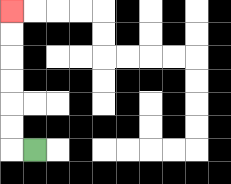{'start': '[1, 6]', 'end': '[0, 0]', 'path_directions': 'L,U,U,U,U,U,U', 'path_coordinates': '[[1, 6], [0, 6], [0, 5], [0, 4], [0, 3], [0, 2], [0, 1], [0, 0]]'}